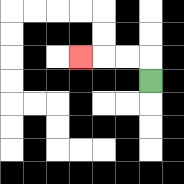{'start': '[6, 3]', 'end': '[3, 2]', 'path_directions': 'U,L,L,L', 'path_coordinates': '[[6, 3], [6, 2], [5, 2], [4, 2], [3, 2]]'}